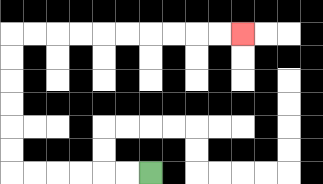{'start': '[6, 7]', 'end': '[10, 1]', 'path_directions': 'L,L,L,L,L,L,U,U,U,U,U,U,R,R,R,R,R,R,R,R,R,R', 'path_coordinates': '[[6, 7], [5, 7], [4, 7], [3, 7], [2, 7], [1, 7], [0, 7], [0, 6], [0, 5], [0, 4], [0, 3], [0, 2], [0, 1], [1, 1], [2, 1], [3, 1], [4, 1], [5, 1], [6, 1], [7, 1], [8, 1], [9, 1], [10, 1]]'}